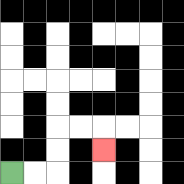{'start': '[0, 7]', 'end': '[4, 6]', 'path_directions': 'R,R,U,U,R,R,D', 'path_coordinates': '[[0, 7], [1, 7], [2, 7], [2, 6], [2, 5], [3, 5], [4, 5], [4, 6]]'}